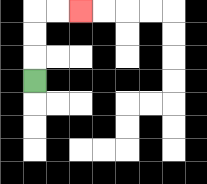{'start': '[1, 3]', 'end': '[3, 0]', 'path_directions': 'U,U,U,R,R', 'path_coordinates': '[[1, 3], [1, 2], [1, 1], [1, 0], [2, 0], [3, 0]]'}